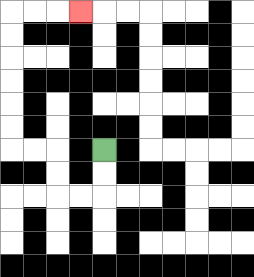{'start': '[4, 6]', 'end': '[3, 0]', 'path_directions': 'D,D,L,L,U,U,L,L,U,U,U,U,U,U,R,R,R', 'path_coordinates': '[[4, 6], [4, 7], [4, 8], [3, 8], [2, 8], [2, 7], [2, 6], [1, 6], [0, 6], [0, 5], [0, 4], [0, 3], [0, 2], [0, 1], [0, 0], [1, 0], [2, 0], [3, 0]]'}